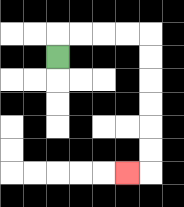{'start': '[2, 2]', 'end': '[5, 7]', 'path_directions': 'U,R,R,R,R,D,D,D,D,D,D,L', 'path_coordinates': '[[2, 2], [2, 1], [3, 1], [4, 1], [5, 1], [6, 1], [6, 2], [6, 3], [6, 4], [6, 5], [6, 6], [6, 7], [5, 7]]'}